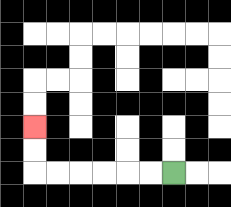{'start': '[7, 7]', 'end': '[1, 5]', 'path_directions': 'L,L,L,L,L,L,U,U', 'path_coordinates': '[[7, 7], [6, 7], [5, 7], [4, 7], [3, 7], [2, 7], [1, 7], [1, 6], [1, 5]]'}